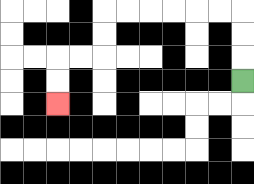{'start': '[10, 3]', 'end': '[2, 4]', 'path_directions': 'U,U,U,L,L,L,L,L,L,D,D,L,L,D,D', 'path_coordinates': '[[10, 3], [10, 2], [10, 1], [10, 0], [9, 0], [8, 0], [7, 0], [6, 0], [5, 0], [4, 0], [4, 1], [4, 2], [3, 2], [2, 2], [2, 3], [2, 4]]'}